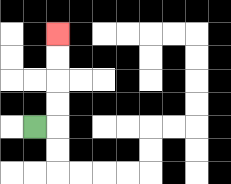{'start': '[1, 5]', 'end': '[2, 1]', 'path_directions': 'R,U,U,U,U', 'path_coordinates': '[[1, 5], [2, 5], [2, 4], [2, 3], [2, 2], [2, 1]]'}